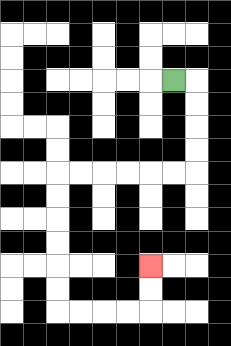{'start': '[7, 3]', 'end': '[6, 11]', 'path_directions': 'R,D,D,D,D,L,L,L,L,L,L,D,D,D,D,D,D,R,R,R,R,U,U', 'path_coordinates': '[[7, 3], [8, 3], [8, 4], [8, 5], [8, 6], [8, 7], [7, 7], [6, 7], [5, 7], [4, 7], [3, 7], [2, 7], [2, 8], [2, 9], [2, 10], [2, 11], [2, 12], [2, 13], [3, 13], [4, 13], [5, 13], [6, 13], [6, 12], [6, 11]]'}